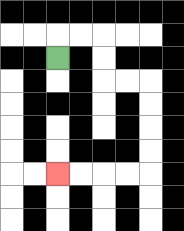{'start': '[2, 2]', 'end': '[2, 7]', 'path_directions': 'U,R,R,D,D,R,R,D,D,D,D,L,L,L,L', 'path_coordinates': '[[2, 2], [2, 1], [3, 1], [4, 1], [4, 2], [4, 3], [5, 3], [6, 3], [6, 4], [6, 5], [6, 6], [6, 7], [5, 7], [4, 7], [3, 7], [2, 7]]'}